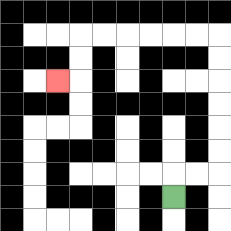{'start': '[7, 8]', 'end': '[2, 3]', 'path_directions': 'U,R,R,U,U,U,U,U,U,L,L,L,L,L,L,D,D,L', 'path_coordinates': '[[7, 8], [7, 7], [8, 7], [9, 7], [9, 6], [9, 5], [9, 4], [9, 3], [9, 2], [9, 1], [8, 1], [7, 1], [6, 1], [5, 1], [4, 1], [3, 1], [3, 2], [3, 3], [2, 3]]'}